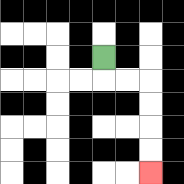{'start': '[4, 2]', 'end': '[6, 7]', 'path_directions': 'D,R,R,D,D,D,D', 'path_coordinates': '[[4, 2], [4, 3], [5, 3], [6, 3], [6, 4], [6, 5], [6, 6], [6, 7]]'}